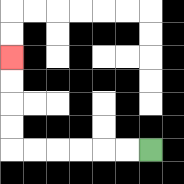{'start': '[6, 6]', 'end': '[0, 2]', 'path_directions': 'L,L,L,L,L,L,U,U,U,U', 'path_coordinates': '[[6, 6], [5, 6], [4, 6], [3, 6], [2, 6], [1, 6], [0, 6], [0, 5], [0, 4], [0, 3], [0, 2]]'}